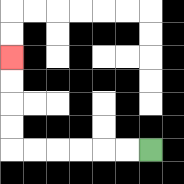{'start': '[6, 6]', 'end': '[0, 2]', 'path_directions': 'L,L,L,L,L,L,U,U,U,U', 'path_coordinates': '[[6, 6], [5, 6], [4, 6], [3, 6], [2, 6], [1, 6], [0, 6], [0, 5], [0, 4], [0, 3], [0, 2]]'}